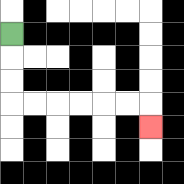{'start': '[0, 1]', 'end': '[6, 5]', 'path_directions': 'D,D,D,R,R,R,R,R,R,D', 'path_coordinates': '[[0, 1], [0, 2], [0, 3], [0, 4], [1, 4], [2, 4], [3, 4], [4, 4], [5, 4], [6, 4], [6, 5]]'}